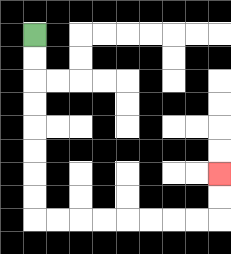{'start': '[1, 1]', 'end': '[9, 7]', 'path_directions': 'D,D,D,D,D,D,D,D,R,R,R,R,R,R,R,R,U,U', 'path_coordinates': '[[1, 1], [1, 2], [1, 3], [1, 4], [1, 5], [1, 6], [1, 7], [1, 8], [1, 9], [2, 9], [3, 9], [4, 9], [5, 9], [6, 9], [7, 9], [8, 9], [9, 9], [9, 8], [9, 7]]'}